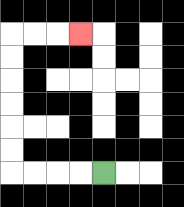{'start': '[4, 7]', 'end': '[3, 1]', 'path_directions': 'L,L,L,L,U,U,U,U,U,U,R,R,R', 'path_coordinates': '[[4, 7], [3, 7], [2, 7], [1, 7], [0, 7], [0, 6], [0, 5], [0, 4], [0, 3], [0, 2], [0, 1], [1, 1], [2, 1], [3, 1]]'}